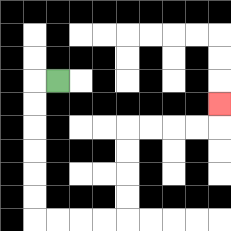{'start': '[2, 3]', 'end': '[9, 4]', 'path_directions': 'L,D,D,D,D,D,D,R,R,R,R,U,U,U,U,R,R,R,R,U', 'path_coordinates': '[[2, 3], [1, 3], [1, 4], [1, 5], [1, 6], [1, 7], [1, 8], [1, 9], [2, 9], [3, 9], [4, 9], [5, 9], [5, 8], [5, 7], [5, 6], [5, 5], [6, 5], [7, 5], [8, 5], [9, 5], [9, 4]]'}